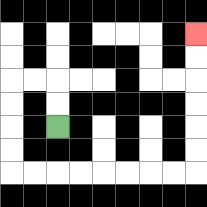{'start': '[2, 5]', 'end': '[8, 1]', 'path_directions': 'U,U,L,L,D,D,D,D,R,R,R,R,R,R,R,R,U,U,U,U,U,U', 'path_coordinates': '[[2, 5], [2, 4], [2, 3], [1, 3], [0, 3], [0, 4], [0, 5], [0, 6], [0, 7], [1, 7], [2, 7], [3, 7], [4, 7], [5, 7], [6, 7], [7, 7], [8, 7], [8, 6], [8, 5], [8, 4], [8, 3], [8, 2], [8, 1]]'}